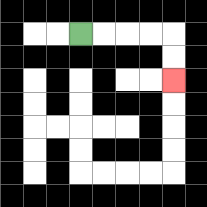{'start': '[3, 1]', 'end': '[7, 3]', 'path_directions': 'R,R,R,R,D,D', 'path_coordinates': '[[3, 1], [4, 1], [5, 1], [6, 1], [7, 1], [7, 2], [7, 3]]'}